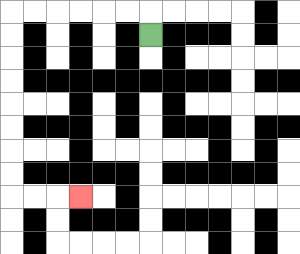{'start': '[6, 1]', 'end': '[3, 8]', 'path_directions': 'U,L,L,L,L,L,L,D,D,D,D,D,D,D,D,R,R,R', 'path_coordinates': '[[6, 1], [6, 0], [5, 0], [4, 0], [3, 0], [2, 0], [1, 0], [0, 0], [0, 1], [0, 2], [0, 3], [0, 4], [0, 5], [0, 6], [0, 7], [0, 8], [1, 8], [2, 8], [3, 8]]'}